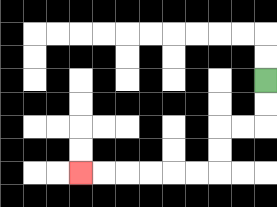{'start': '[11, 3]', 'end': '[3, 7]', 'path_directions': 'D,D,L,L,D,D,L,L,L,L,L,L', 'path_coordinates': '[[11, 3], [11, 4], [11, 5], [10, 5], [9, 5], [9, 6], [9, 7], [8, 7], [7, 7], [6, 7], [5, 7], [4, 7], [3, 7]]'}